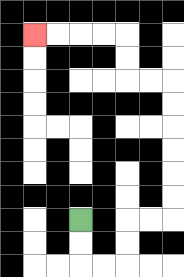{'start': '[3, 9]', 'end': '[1, 1]', 'path_directions': 'D,D,R,R,U,U,R,R,U,U,U,U,U,U,L,L,U,U,L,L,L,L', 'path_coordinates': '[[3, 9], [3, 10], [3, 11], [4, 11], [5, 11], [5, 10], [5, 9], [6, 9], [7, 9], [7, 8], [7, 7], [7, 6], [7, 5], [7, 4], [7, 3], [6, 3], [5, 3], [5, 2], [5, 1], [4, 1], [3, 1], [2, 1], [1, 1]]'}